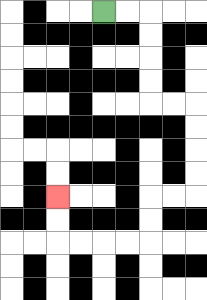{'start': '[4, 0]', 'end': '[2, 8]', 'path_directions': 'R,R,D,D,D,D,R,R,D,D,D,D,L,L,D,D,L,L,L,L,U,U', 'path_coordinates': '[[4, 0], [5, 0], [6, 0], [6, 1], [6, 2], [6, 3], [6, 4], [7, 4], [8, 4], [8, 5], [8, 6], [8, 7], [8, 8], [7, 8], [6, 8], [6, 9], [6, 10], [5, 10], [4, 10], [3, 10], [2, 10], [2, 9], [2, 8]]'}